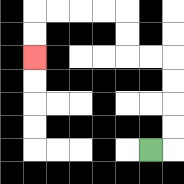{'start': '[6, 6]', 'end': '[1, 2]', 'path_directions': 'R,U,U,U,U,L,L,U,U,L,L,L,L,D,D', 'path_coordinates': '[[6, 6], [7, 6], [7, 5], [7, 4], [7, 3], [7, 2], [6, 2], [5, 2], [5, 1], [5, 0], [4, 0], [3, 0], [2, 0], [1, 0], [1, 1], [1, 2]]'}